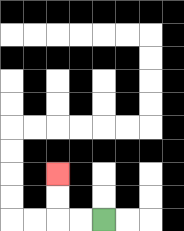{'start': '[4, 9]', 'end': '[2, 7]', 'path_directions': 'L,L,U,U', 'path_coordinates': '[[4, 9], [3, 9], [2, 9], [2, 8], [2, 7]]'}